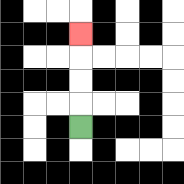{'start': '[3, 5]', 'end': '[3, 1]', 'path_directions': 'U,U,U,U', 'path_coordinates': '[[3, 5], [3, 4], [3, 3], [3, 2], [3, 1]]'}